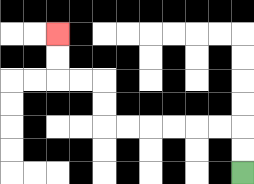{'start': '[10, 7]', 'end': '[2, 1]', 'path_directions': 'U,U,L,L,L,L,L,L,U,U,L,L,U,U', 'path_coordinates': '[[10, 7], [10, 6], [10, 5], [9, 5], [8, 5], [7, 5], [6, 5], [5, 5], [4, 5], [4, 4], [4, 3], [3, 3], [2, 3], [2, 2], [2, 1]]'}